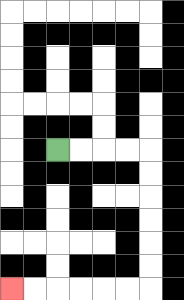{'start': '[2, 6]', 'end': '[0, 12]', 'path_directions': 'R,R,R,R,D,D,D,D,D,D,L,L,L,L,L,L', 'path_coordinates': '[[2, 6], [3, 6], [4, 6], [5, 6], [6, 6], [6, 7], [6, 8], [6, 9], [6, 10], [6, 11], [6, 12], [5, 12], [4, 12], [3, 12], [2, 12], [1, 12], [0, 12]]'}